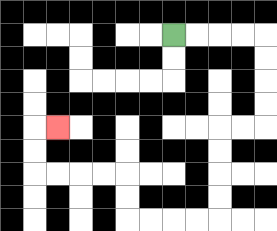{'start': '[7, 1]', 'end': '[2, 5]', 'path_directions': 'R,R,R,R,D,D,D,D,L,L,D,D,D,D,L,L,L,L,U,U,L,L,L,L,U,U,R', 'path_coordinates': '[[7, 1], [8, 1], [9, 1], [10, 1], [11, 1], [11, 2], [11, 3], [11, 4], [11, 5], [10, 5], [9, 5], [9, 6], [9, 7], [9, 8], [9, 9], [8, 9], [7, 9], [6, 9], [5, 9], [5, 8], [5, 7], [4, 7], [3, 7], [2, 7], [1, 7], [1, 6], [1, 5], [2, 5]]'}